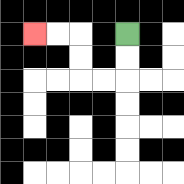{'start': '[5, 1]', 'end': '[1, 1]', 'path_directions': 'D,D,L,L,U,U,L,L', 'path_coordinates': '[[5, 1], [5, 2], [5, 3], [4, 3], [3, 3], [3, 2], [3, 1], [2, 1], [1, 1]]'}